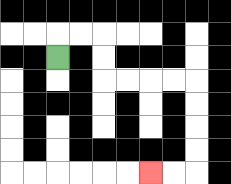{'start': '[2, 2]', 'end': '[6, 7]', 'path_directions': 'U,R,R,D,D,R,R,R,R,D,D,D,D,L,L', 'path_coordinates': '[[2, 2], [2, 1], [3, 1], [4, 1], [4, 2], [4, 3], [5, 3], [6, 3], [7, 3], [8, 3], [8, 4], [8, 5], [8, 6], [8, 7], [7, 7], [6, 7]]'}